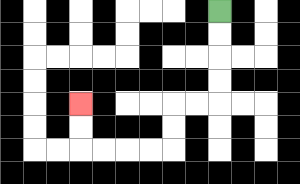{'start': '[9, 0]', 'end': '[3, 4]', 'path_directions': 'D,D,D,D,L,L,D,D,L,L,L,L,U,U', 'path_coordinates': '[[9, 0], [9, 1], [9, 2], [9, 3], [9, 4], [8, 4], [7, 4], [7, 5], [7, 6], [6, 6], [5, 6], [4, 6], [3, 6], [3, 5], [3, 4]]'}